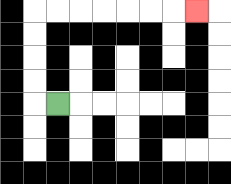{'start': '[2, 4]', 'end': '[8, 0]', 'path_directions': 'L,U,U,U,U,R,R,R,R,R,R,R', 'path_coordinates': '[[2, 4], [1, 4], [1, 3], [1, 2], [1, 1], [1, 0], [2, 0], [3, 0], [4, 0], [5, 0], [6, 0], [7, 0], [8, 0]]'}